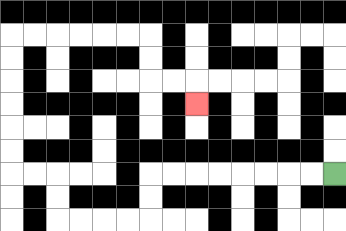{'start': '[14, 7]', 'end': '[8, 4]', 'path_directions': 'L,L,L,L,L,L,L,L,D,D,L,L,L,L,U,U,L,L,U,U,U,U,U,U,R,R,R,R,R,R,D,D,R,R,D', 'path_coordinates': '[[14, 7], [13, 7], [12, 7], [11, 7], [10, 7], [9, 7], [8, 7], [7, 7], [6, 7], [6, 8], [6, 9], [5, 9], [4, 9], [3, 9], [2, 9], [2, 8], [2, 7], [1, 7], [0, 7], [0, 6], [0, 5], [0, 4], [0, 3], [0, 2], [0, 1], [1, 1], [2, 1], [3, 1], [4, 1], [5, 1], [6, 1], [6, 2], [6, 3], [7, 3], [8, 3], [8, 4]]'}